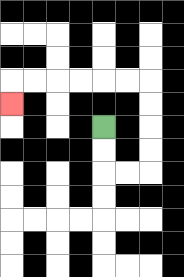{'start': '[4, 5]', 'end': '[0, 4]', 'path_directions': 'D,D,R,R,U,U,U,U,L,L,L,L,L,L,D', 'path_coordinates': '[[4, 5], [4, 6], [4, 7], [5, 7], [6, 7], [6, 6], [6, 5], [6, 4], [6, 3], [5, 3], [4, 3], [3, 3], [2, 3], [1, 3], [0, 3], [0, 4]]'}